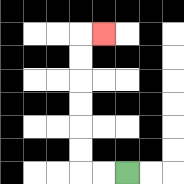{'start': '[5, 7]', 'end': '[4, 1]', 'path_directions': 'L,L,U,U,U,U,U,U,R', 'path_coordinates': '[[5, 7], [4, 7], [3, 7], [3, 6], [3, 5], [3, 4], [3, 3], [3, 2], [3, 1], [4, 1]]'}